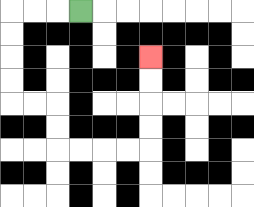{'start': '[3, 0]', 'end': '[6, 2]', 'path_directions': 'L,L,L,D,D,D,D,R,R,D,D,R,R,R,R,U,U,U,U', 'path_coordinates': '[[3, 0], [2, 0], [1, 0], [0, 0], [0, 1], [0, 2], [0, 3], [0, 4], [1, 4], [2, 4], [2, 5], [2, 6], [3, 6], [4, 6], [5, 6], [6, 6], [6, 5], [6, 4], [6, 3], [6, 2]]'}